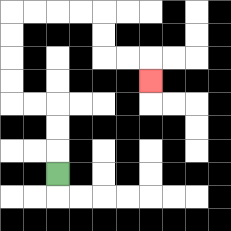{'start': '[2, 7]', 'end': '[6, 3]', 'path_directions': 'U,U,U,L,L,U,U,U,U,R,R,R,R,D,D,R,R,D', 'path_coordinates': '[[2, 7], [2, 6], [2, 5], [2, 4], [1, 4], [0, 4], [0, 3], [0, 2], [0, 1], [0, 0], [1, 0], [2, 0], [3, 0], [4, 0], [4, 1], [4, 2], [5, 2], [6, 2], [6, 3]]'}